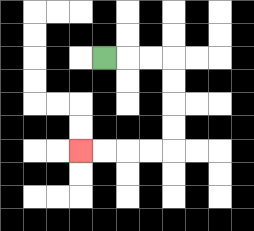{'start': '[4, 2]', 'end': '[3, 6]', 'path_directions': 'R,R,R,D,D,D,D,L,L,L,L', 'path_coordinates': '[[4, 2], [5, 2], [6, 2], [7, 2], [7, 3], [7, 4], [7, 5], [7, 6], [6, 6], [5, 6], [4, 6], [3, 6]]'}